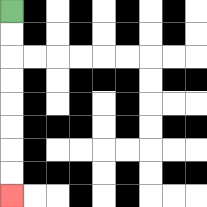{'start': '[0, 0]', 'end': '[0, 8]', 'path_directions': 'D,D,D,D,D,D,D,D', 'path_coordinates': '[[0, 0], [0, 1], [0, 2], [0, 3], [0, 4], [0, 5], [0, 6], [0, 7], [0, 8]]'}